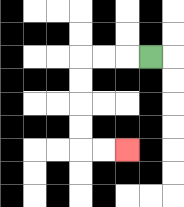{'start': '[6, 2]', 'end': '[5, 6]', 'path_directions': 'L,L,L,D,D,D,D,R,R', 'path_coordinates': '[[6, 2], [5, 2], [4, 2], [3, 2], [3, 3], [3, 4], [3, 5], [3, 6], [4, 6], [5, 6]]'}